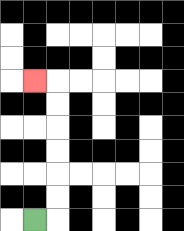{'start': '[1, 9]', 'end': '[1, 3]', 'path_directions': 'R,U,U,U,U,U,U,L', 'path_coordinates': '[[1, 9], [2, 9], [2, 8], [2, 7], [2, 6], [2, 5], [2, 4], [2, 3], [1, 3]]'}